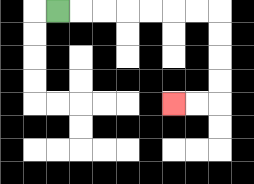{'start': '[2, 0]', 'end': '[7, 4]', 'path_directions': 'R,R,R,R,R,R,R,D,D,D,D,L,L', 'path_coordinates': '[[2, 0], [3, 0], [4, 0], [5, 0], [6, 0], [7, 0], [8, 0], [9, 0], [9, 1], [9, 2], [9, 3], [9, 4], [8, 4], [7, 4]]'}